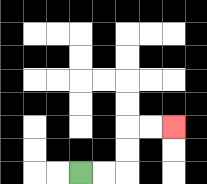{'start': '[3, 7]', 'end': '[7, 5]', 'path_directions': 'R,R,U,U,R,R', 'path_coordinates': '[[3, 7], [4, 7], [5, 7], [5, 6], [5, 5], [6, 5], [7, 5]]'}